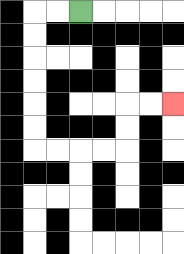{'start': '[3, 0]', 'end': '[7, 4]', 'path_directions': 'L,L,D,D,D,D,D,D,R,R,R,R,U,U,R,R', 'path_coordinates': '[[3, 0], [2, 0], [1, 0], [1, 1], [1, 2], [1, 3], [1, 4], [1, 5], [1, 6], [2, 6], [3, 6], [4, 6], [5, 6], [5, 5], [5, 4], [6, 4], [7, 4]]'}